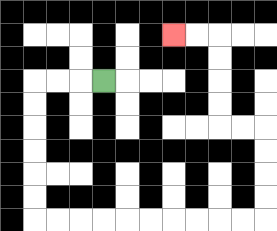{'start': '[4, 3]', 'end': '[7, 1]', 'path_directions': 'L,L,L,D,D,D,D,D,D,R,R,R,R,R,R,R,R,R,R,U,U,U,U,L,L,U,U,U,U,L,L', 'path_coordinates': '[[4, 3], [3, 3], [2, 3], [1, 3], [1, 4], [1, 5], [1, 6], [1, 7], [1, 8], [1, 9], [2, 9], [3, 9], [4, 9], [5, 9], [6, 9], [7, 9], [8, 9], [9, 9], [10, 9], [11, 9], [11, 8], [11, 7], [11, 6], [11, 5], [10, 5], [9, 5], [9, 4], [9, 3], [9, 2], [9, 1], [8, 1], [7, 1]]'}